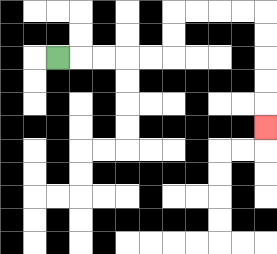{'start': '[2, 2]', 'end': '[11, 5]', 'path_directions': 'R,R,R,R,R,U,U,R,R,R,R,D,D,D,D,D', 'path_coordinates': '[[2, 2], [3, 2], [4, 2], [5, 2], [6, 2], [7, 2], [7, 1], [7, 0], [8, 0], [9, 0], [10, 0], [11, 0], [11, 1], [11, 2], [11, 3], [11, 4], [11, 5]]'}